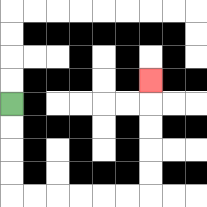{'start': '[0, 4]', 'end': '[6, 3]', 'path_directions': 'D,D,D,D,R,R,R,R,R,R,U,U,U,U,U', 'path_coordinates': '[[0, 4], [0, 5], [0, 6], [0, 7], [0, 8], [1, 8], [2, 8], [3, 8], [4, 8], [5, 8], [6, 8], [6, 7], [6, 6], [6, 5], [6, 4], [6, 3]]'}